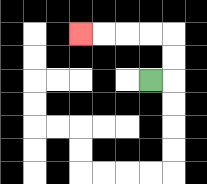{'start': '[6, 3]', 'end': '[3, 1]', 'path_directions': 'R,U,U,L,L,L,L', 'path_coordinates': '[[6, 3], [7, 3], [7, 2], [7, 1], [6, 1], [5, 1], [4, 1], [3, 1]]'}